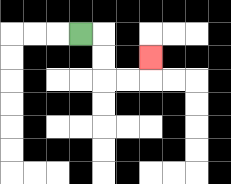{'start': '[3, 1]', 'end': '[6, 2]', 'path_directions': 'R,D,D,R,R,U', 'path_coordinates': '[[3, 1], [4, 1], [4, 2], [4, 3], [5, 3], [6, 3], [6, 2]]'}